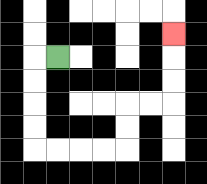{'start': '[2, 2]', 'end': '[7, 1]', 'path_directions': 'L,D,D,D,D,R,R,R,R,U,U,R,R,U,U,U', 'path_coordinates': '[[2, 2], [1, 2], [1, 3], [1, 4], [1, 5], [1, 6], [2, 6], [3, 6], [4, 6], [5, 6], [5, 5], [5, 4], [6, 4], [7, 4], [7, 3], [7, 2], [7, 1]]'}